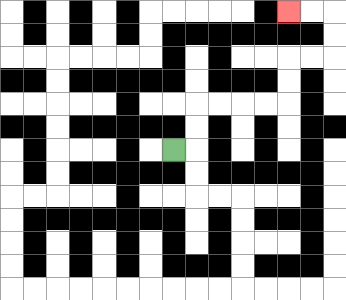{'start': '[7, 6]', 'end': '[12, 0]', 'path_directions': 'R,U,U,R,R,R,R,U,U,R,R,U,U,L,L', 'path_coordinates': '[[7, 6], [8, 6], [8, 5], [8, 4], [9, 4], [10, 4], [11, 4], [12, 4], [12, 3], [12, 2], [13, 2], [14, 2], [14, 1], [14, 0], [13, 0], [12, 0]]'}